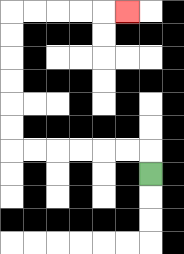{'start': '[6, 7]', 'end': '[5, 0]', 'path_directions': 'U,L,L,L,L,L,L,U,U,U,U,U,U,R,R,R,R,R', 'path_coordinates': '[[6, 7], [6, 6], [5, 6], [4, 6], [3, 6], [2, 6], [1, 6], [0, 6], [0, 5], [0, 4], [0, 3], [0, 2], [0, 1], [0, 0], [1, 0], [2, 0], [3, 0], [4, 0], [5, 0]]'}